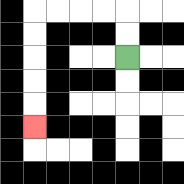{'start': '[5, 2]', 'end': '[1, 5]', 'path_directions': 'U,U,L,L,L,L,D,D,D,D,D', 'path_coordinates': '[[5, 2], [5, 1], [5, 0], [4, 0], [3, 0], [2, 0], [1, 0], [1, 1], [1, 2], [1, 3], [1, 4], [1, 5]]'}